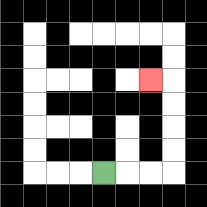{'start': '[4, 7]', 'end': '[6, 3]', 'path_directions': 'R,R,R,U,U,U,U,L', 'path_coordinates': '[[4, 7], [5, 7], [6, 7], [7, 7], [7, 6], [7, 5], [7, 4], [7, 3], [6, 3]]'}